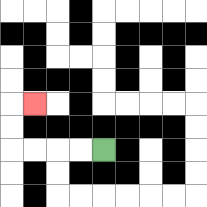{'start': '[4, 6]', 'end': '[1, 4]', 'path_directions': 'L,L,L,L,U,U,R', 'path_coordinates': '[[4, 6], [3, 6], [2, 6], [1, 6], [0, 6], [0, 5], [0, 4], [1, 4]]'}